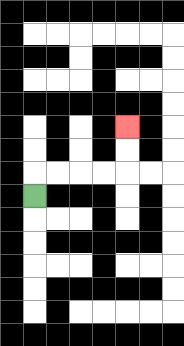{'start': '[1, 8]', 'end': '[5, 5]', 'path_directions': 'U,R,R,R,R,U,U', 'path_coordinates': '[[1, 8], [1, 7], [2, 7], [3, 7], [4, 7], [5, 7], [5, 6], [5, 5]]'}